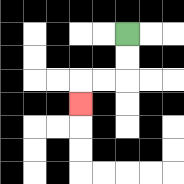{'start': '[5, 1]', 'end': '[3, 4]', 'path_directions': 'D,D,L,L,D', 'path_coordinates': '[[5, 1], [5, 2], [5, 3], [4, 3], [3, 3], [3, 4]]'}